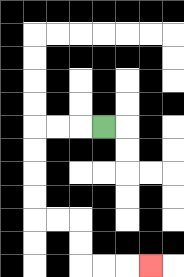{'start': '[4, 5]', 'end': '[6, 11]', 'path_directions': 'L,L,L,D,D,D,D,R,R,D,D,R,R,R', 'path_coordinates': '[[4, 5], [3, 5], [2, 5], [1, 5], [1, 6], [1, 7], [1, 8], [1, 9], [2, 9], [3, 9], [3, 10], [3, 11], [4, 11], [5, 11], [6, 11]]'}